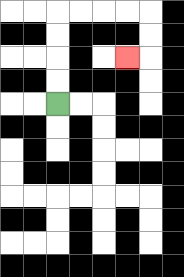{'start': '[2, 4]', 'end': '[5, 2]', 'path_directions': 'U,U,U,U,R,R,R,R,D,D,L', 'path_coordinates': '[[2, 4], [2, 3], [2, 2], [2, 1], [2, 0], [3, 0], [4, 0], [5, 0], [6, 0], [6, 1], [6, 2], [5, 2]]'}